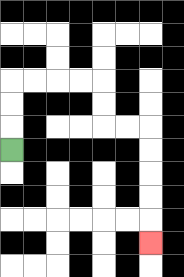{'start': '[0, 6]', 'end': '[6, 10]', 'path_directions': 'U,U,U,R,R,R,R,D,D,R,R,D,D,D,D,D', 'path_coordinates': '[[0, 6], [0, 5], [0, 4], [0, 3], [1, 3], [2, 3], [3, 3], [4, 3], [4, 4], [4, 5], [5, 5], [6, 5], [6, 6], [6, 7], [6, 8], [6, 9], [6, 10]]'}